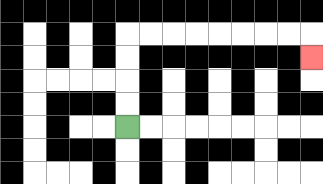{'start': '[5, 5]', 'end': '[13, 2]', 'path_directions': 'U,U,U,U,R,R,R,R,R,R,R,R,D', 'path_coordinates': '[[5, 5], [5, 4], [5, 3], [5, 2], [5, 1], [6, 1], [7, 1], [8, 1], [9, 1], [10, 1], [11, 1], [12, 1], [13, 1], [13, 2]]'}